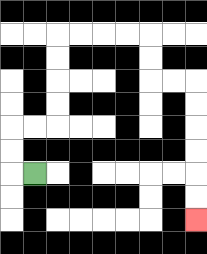{'start': '[1, 7]', 'end': '[8, 9]', 'path_directions': 'L,U,U,R,R,U,U,U,U,R,R,R,R,D,D,R,R,D,D,D,D,D,D', 'path_coordinates': '[[1, 7], [0, 7], [0, 6], [0, 5], [1, 5], [2, 5], [2, 4], [2, 3], [2, 2], [2, 1], [3, 1], [4, 1], [5, 1], [6, 1], [6, 2], [6, 3], [7, 3], [8, 3], [8, 4], [8, 5], [8, 6], [8, 7], [8, 8], [8, 9]]'}